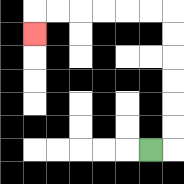{'start': '[6, 6]', 'end': '[1, 1]', 'path_directions': 'R,U,U,U,U,U,U,L,L,L,L,L,L,D', 'path_coordinates': '[[6, 6], [7, 6], [7, 5], [7, 4], [7, 3], [7, 2], [7, 1], [7, 0], [6, 0], [5, 0], [4, 0], [3, 0], [2, 0], [1, 0], [1, 1]]'}